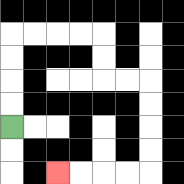{'start': '[0, 5]', 'end': '[2, 7]', 'path_directions': 'U,U,U,U,R,R,R,R,D,D,R,R,D,D,D,D,L,L,L,L', 'path_coordinates': '[[0, 5], [0, 4], [0, 3], [0, 2], [0, 1], [1, 1], [2, 1], [3, 1], [4, 1], [4, 2], [4, 3], [5, 3], [6, 3], [6, 4], [6, 5], [6, 6], [6, 7], [5, 7], [4, 7], [3, 7], [2, 7]]'}